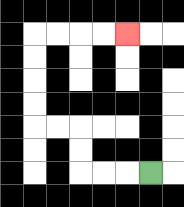{'start': '[6, 7]', 'end': '[5, 1]', 'path_directions': 'L,L,L,U,U,L,L,U,U,U,U,R,R,R,R', 'path_coordinates': '[[6, 7], [5, 7], [4, 7], [3, 7], [3, 6], [3, 5], [2, 5], [1, 5], [1, 4], [1, 3], [1, 2], [1, 1], [2, 1], [3, 1], [4, 1], [5, 1]]'}